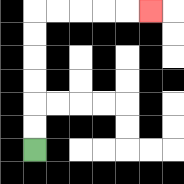{'start': '[1, 6]', 'end': '[6, 0]', 'path_directions': 'U,U,U,U,U,U,R,R,R,R,R', 'path_coordinates': '[[1, 6], [1, 5], [1, 4], [1, 3], [1, 2], [1, 1], [1, 0], [2, 0], [3, 0], [4, 0], [5, 0], [6, 0]]'}